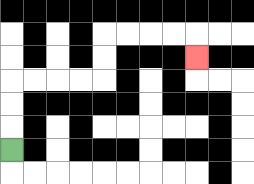{'start': '[0, 6]', 'end': '[8, 2]', 'path_directions': 'U,U,U,R,R,R,R,U,U,R,R,R,R,D', 'path_coordinates': '[[0, 6], [0, 5], [0, 4], [0, 3], [1, 3], [2, 3], [3, 3], [4, 3], [4, 2], [4, 1], [5, 1], [6, 1], [7, 1], [8, 1], [8, 2]]'}